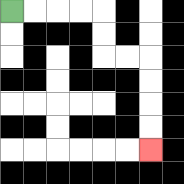{'start': '[0, 0]', 'end': '[6, 6]', 'path_directions': 'R,R,R,R,D,D,R,R,D,D,D,D', 'path_coordinates': '[[0, 0], [1, 0], [2, 0], [3, 0], [4, 0], [4, 1], [4, 2], [5, 2], [6, 2], [6, 3], [6, 4], [6, 5], [6, 6]]'}